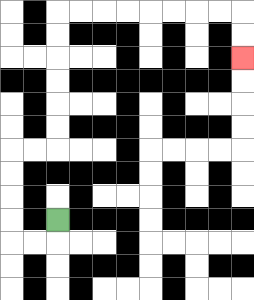{'start': '[2, 9]', 'end': '[10, 2]', 'path_directions': 'D,L,L,U,U,U,U,R,R,U,U,U,U,U,U,R,R,R,R,R,R,R,R,D,D', 'path_coordinates': '[[2, 9], [2, 10], [1, 10], [0, 10], [0, 9], [0, 8], [0, 7], [0, 6], [1, 6], [2, 6], [2, 5], [2, 4], [2, 3], [2, 2], [2, 1], [2, 0], [3, 0], [4, 0], [5, 0], [6, 0], [7, 0], [8, 0], [9, 0], [10, 0], [10, 1], [10, 2]]'}